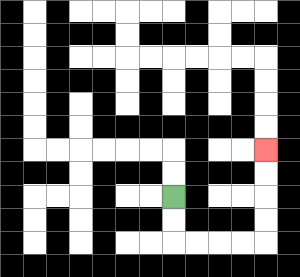{'start': '[7, 8]', 'end': '[11, 6]', 'path_directions': 'D,D,R,R,R,R,U,U,U,U', 'path_coordinates': '[[7, 8], [7, 9], [7, 10], [8, 10], [9, 10], [10, 10], [11, 10], [11, 9], [11, 8], [11, 7], [11, 6]]'}